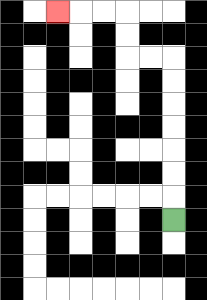{'start': '[7, 9]', 'end': '[2, 0]', 'path_directions': 'U,U,U,U,U,U,U,L,L,U,U,L,L,L', 'path_coordinates': '[[7, 9], [7, 8], [7, 7], [7, 6], [7, 5], [7, 4], [7, 3], [7, 2], [6, 2], [5, 2], [5, 1], [5, 0], [4, 0], [3, 0], [2, 0]]'}